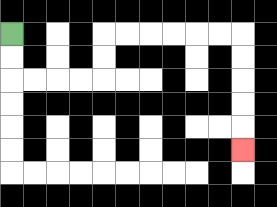{'start': '[0, 1]', 'end': '[10, 6]', 'path_directions': 'D,D,R,R,R,R,U,U,R,R,R,R,R,R,D,D,D,D,D', 'path_coordinates': '[[0, 1], [0, 2], [0, 3], [1, 3], [2, 3], [3, 3], [4, 3], [4, 2], [4, 1], [5, 1], [6, 1], [7, 1], [8, 1], [9, 1], [10, 1], [10, 2], [10, 3], [10, 4], [10, 5], [10, 6]]'}